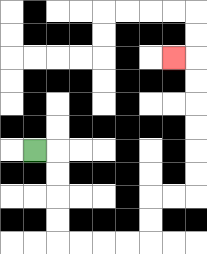{'start': '[1, 6]', 'end': '[7, 2]', 'path_directions': 'R,D,D,D,D,R,R,R,R,U,U,R,R,U,U,U,U,U,U,L', 'path_coordinates': '[[1, 6], [2, 6], [2, 7], [2, 8], [2, 9], [2, 10], [3, 10], [4, 10], [5, 10], [6, 10], [6, 9], [6, 8], [7, 8], [8, 8], [8, 7], [8, 6], [8, 5], [8, 4], [8, 3], [8, 2], [7, 2]]'}